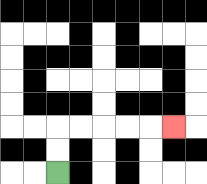{'start': '[2, 7]', 'end': '[7, 5]', 'path_directions': 'U,U,R,R,R,R,R', 'path_coordinates': '[[2, 7], [2, 6], [2, 5], [3, 5], [4, 5], [5, 5], [6, 5], [7, 5]]'}